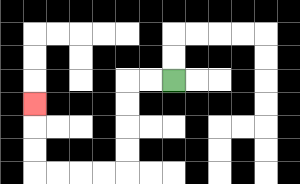{'start': '[7, 3]', 'end': '[1, 4]', 'path_directions': 'L,L,D,D,D,D,L,L,L,L,U,U,U', 'path_coordinates': '[[7, 3], [6, 3], [5, 3], [5, 4], [5, 5], [5, 6], [5, 7], [4, 7], [3, 7], [2, 7], [1, 7], [1, 6], [1, 5], [1, 4]]'}